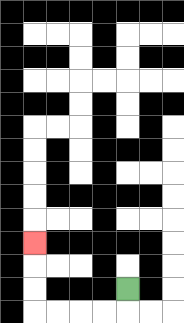{'start': '[5, 12]', 'end': '[1, 10]', 'path_directions': 'D,L,L,L,L,U,U,U', 'path_coordinates': '[[5, 12], [5, 13], [4, 13], [3, 13], [2, 13], [1, 13], [1, 12], [1, 11], [1, 10]]'}